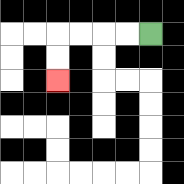{'start': '[6, 1]', 'end': '[2, 3]', 'path_directions': 'L,L,L,L,D,D', 'path_coordinates': '[[6, 1], [5, 1], [4, 1], [3, 1], [2, 1], [2, 2], [2, 3]]'}